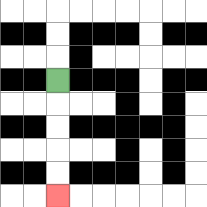{'start': '[2, 3]', 'end': '[2, 8]', 'path_directions': 'D,D,D,D,D', 'path_coordinates': '[[2, 3], [2, 4], [2, 5], [2, 6], [2, 7], [2, 8]]'}